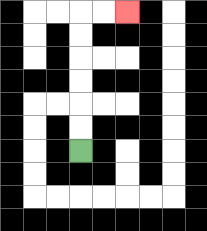{'start': '[3, 6]', 'end': '[5, 0]', 'path_directions': 'U,U,U,U,U,U,R,R', 'path_coordinates': '[[3, 6], [3, 5], [3, 4], [3, 3], [3, 2], [3, 1], [3, 0], [4, 0], [5, 0]]'}